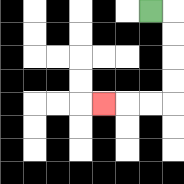{'start': '[6, 0]', 'end': '[4, 4]', 'path_directions': 'R,D,D,D,D,L,L,L', 'path_coordinates': '[[6, 0], [7, 0], [7, 1], [7, 2], [7, 3], [7, 4], [6, 4], [5, 4], [4, 4]]'}